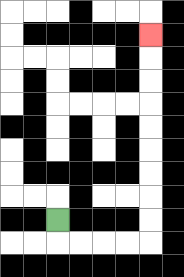{'start': '[2, 9]', 'end': '[6, 1]', 'path_directions': 'D,R,R,R,R,U,U,U,U,U,U,U,U,U', 'path_coordinates': '[[2, 9], [2, 10], [3, 10], [4, 10], [5, 10], [6, 10], [6, 9], [6, 8], [6, 7], [6, 6], [6, 5], [6, 4], [6, 3], [6, 2], [6, 1]]'}